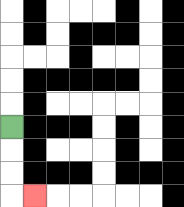{'start': '[0, 5]', 'end': '[1, 8]', 'path_directions': 'D,D,D,R', 'path_coordinates': '[[0, 5], [0, 6], [0, 7], [0, 8], [1, 8]]'}